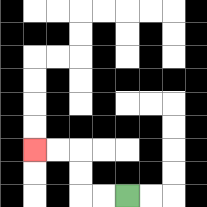{'start': '[5, 8]', 'end': '[1, 6]', 'path_directions': 'L,L,U,U,L,L', 'path_coordinates': '[[5, 8], [4, 8], [3, 8], [3, 7], [3, 6], [2, 6], [1, 6]]'}